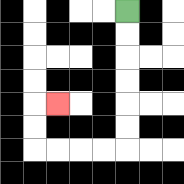{'start': '[5, 0]', 'end': '[2, 4]', 'path_directions': 'D,D,D,D,D,D,L,L,L,L,U,U,R', 'path_coordinates': '[[5, 0], [5, 1], [5, 2], [5, 3], [5, 4], [5, 5], [5, 6], [4, 6], [3, 6], [2, 6], [1, 6], [1, 5], [1, 4], [2, 4]]'}